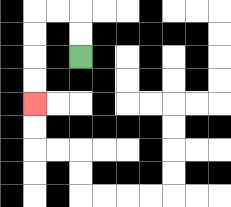{'start': '[3, 2]', 'end': '[1, 4]', 'path_directions': 'U,U,L,L,D,D,D,D', 'path_coordinates': '[[3, 2], [3, 1], [3, 0], [2, 0], [1, 0], [1, 1], [1, 2], [1, 3], [1, 4]]'}